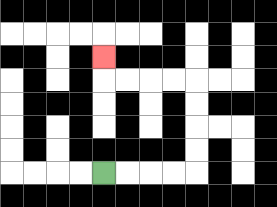{'start': '[4, 7]', 'end': '[4, 2]', 'path_directions': 'R,R,R,R,U,U,U,U,L,L,L,L,U', 'path_coordinates': '[[4, 7], [5, 7], [6, 7], [7, 7], [8, 7], [8, 6], [8, 5], [8, 4], [8, 3], [7, 3], [6, 3], [5, 3], [4, 3], [4, 2]]'}